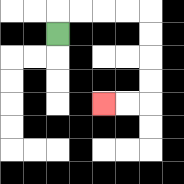{'start': '[2, 1]', 'end': '[4, 4]', 'path_directions': 'U,R,R,R,R,D,D,D,D,L,L', 'path_coordinates': '[[2, 1], [2, 0], [3, 0], [4, 0], [5, 0], [6, 0], [6, 1], [6, 2], [6, 3], [6, 4], [5, 4], [4, 4]]'}